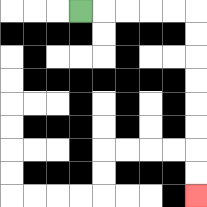{'start': '[3, 0]', 'end': '[8, 8]', 'path_directions': 'R,R,R,R,R,D,D,D,D,D,D,D,D', 'path_coordinates': '[[3, 0], [4, 0], [5, 0], [6, 0], [7, 0], [8, 0], [8, 1], [8, 2], [8, 3], [8, 4], [8, 5], [8, 6], [8, 7], [8, 8]]'}